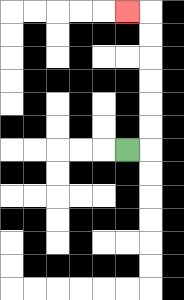{'start': '[5, 6]', 'end': '[5, 0]', 'path_directions': 'R,U,U,U,U,U,U,L', 'path_coordinates': '[[5, 6], [6, 6], [6, 5], [6, 4], [6, 3], [6, 2], [6, 1], [6, 0], [5, 0]]'}